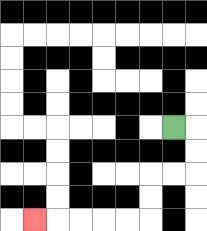{'start': '[7, 5]', 'end': '[1, 9]', 'path_directions': 'R,D,D,L,L,D,D,L,L,L,L,L', 'path_coordinates': '[[7, 5], [8, 5], [8, 6], [8, 7], [7, 7], [6, 7], [6, 8], [6, 9], [5, 9], [4, 9], [3, 9], [2, 9], [1, 9]]'}